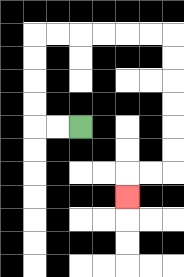{'start': '[3, 5]', 'end': '[5, 8]', 'path_directions': 'L,L,U,U,U,U,R,R,R,R,R,R,D,D,D,D,D,D,L,L,D', 'path_coordinates': '[[3, 5], [2, 5], [1, 5], [1, 4], [1, 3], [1, 2], [1, 1], [2, 1], [3, 1], [4, 1], [5, 1], [6, 1], [7, 1], [7, 2], [7, 3], [7, 4], [7, 5], [7, 6], [7, 7], [6, 7], [5, 7], [5, 8]]'}